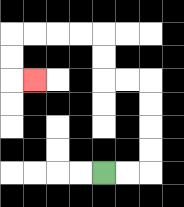{'start': '[4, 7]', 'end': '[1, 3]', 'path_directions': 'R,R,U,U,U,U,L,L,U,U,L,L,L,L,D,D,R', 'path_coordinates': '[[4, 7], [5, 7], [6, 7], [6, 6], [6, 5], [6, 4], [6, 3], [5, 3], [4, 3], [4, 2], [4, 1], [3, 1], [2, 1], [1, 1], [0, 1], [0, 2], [0, 3], [1, 3]]'}